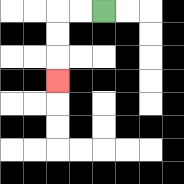{'start': '[4, 0]', 'end': '[2, 3]', 'path_directions': 'L,L,D,D,D', 'path_coordinates': '[[4, 0], [3, 0], [2, 0], [2, 1], [2, 2], [2, 3]]'}